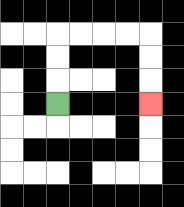{'start': '[2, 4]', 'end': '[6, 4]', 'path_directions': 'U,U,U,R,R,R,R,D,D,D', 'path_coordinates': '[[2, 4], [2, 3], [2, 2], [2, 1], [3, 1], [4, 1], [5, 1], [6, 1], [6, 2], [6, 3], [6, 4]]'}